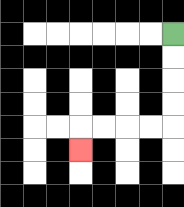{'start': '[7, 1]', 'end': '[3, 6]', 'path_directions': 'D,D,D,D,L,L,L,L,D', 'path_coordinates': '[[7, 1], [7, 2], [7, 3], [7, 4], [7, 5], [6, 5], [5, 5], [4, 5], [3, 5], [3, 6]]'}